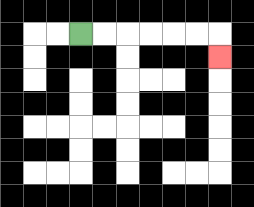{'start': '[3, 1]', 'end': '[9, 2]', 'path_directions': 'R,R,R,R,R,R,D', 'path_coordinates': '[[3, 1], [4, 1], [5, 1], [6, 1], [7, 1], [8, 1], [9, 1], [9, 2]]'}